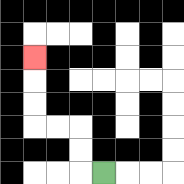{'start': '[4, 7]', 'end': '[1, 2]', 'path_directions': 'L,U,U,L,L,U,U,U', 'path_coordinates': '[[4, 7], [3, 7], [3, 6], [3, 5], [2, 5], [1, 5], [1, 4], [1, 3], [1, 2]]'}